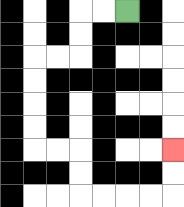{'start': '[5, 0]', 'end': '[7, 6]', 'path_directions': 'L,L,D,D,L,L,D,D,D,D,R,R,D,D,R,R,R,R,U,U', 'path_coordinates': '[[5, 0], [4, 0], [3, 0], [3, 1], [3, 2], [2, 2], [1, 2], [1, 3], [1, 4], [1, 5], [1, 6], [2, 6], [3, 6], [3, 7], [3, 8], [4, 8], [5, 8], [6, 8], [7, 8], [7, 7], [7, 6]]'}